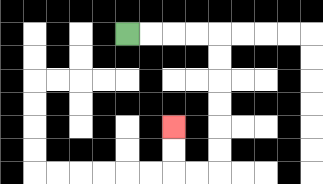{'start': '[5, 1]', 'end': '[7, 5]', 'path_directions': 'R,R,R,R,D,D,D,D,D,D,L,L,U,U', 'path_coordinates': '[[5, 1], [6, 1], [7, 1], [8, 1], [9, 1], [9, 2], [9, 3], [9, 4], [9, 5], [9, 6], [9, 7], [8, 7], [7, 7], [7, 6], [7, 5]]'}